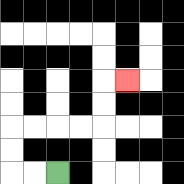{'start': '[2, 7]', 'end': '[5, 3]', 'path_directions': 'L,L,U,U,R,R,R,R,U,U,R', 'path_coordinates': '[[2, 7], [1, 7], [0, 7], [0, 6], [0, 5], [1, 5], [2, 5], [3, 5], [4, 5], [4, 4], [4, 3], [5, 3]]'}